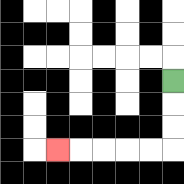{'start': '[7, 3]', 'end': '[2, 6]', 'path_directions': 'D,D,D,L,L,L,L,L', 'path_coordinates': '[[7, 3], [7, 4], [7, 5], [7, 6], [6, 6], [5, 6], [4, 6], [3, 6], [2, 6]]'}